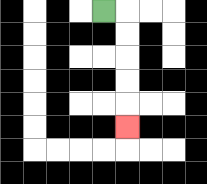{'start': '[4, 0]', 'end': '[5, 5]', 'path_directions': 'R,D,D,D,D,D', 'path_coordinates': '[[4, 0], [5, 0], [5, 1], [5, 2], [5, 3], [5, 4], [5, 5]]'}